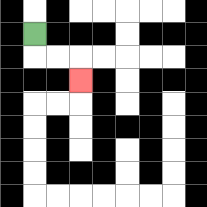{'start': '[1, 1]', 'end': '[3, 3]', 'path_directions': 'D,R,R,D', 'path_coordinates': '[[1, 1], [1, 2], [2, 2], [3, 2], [3, 3]]'}